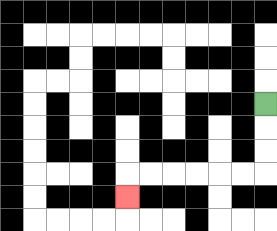{'start': '[11, 4]', 'end': '[5, 8]', 'path_directions': 'D,D,D,L,L,L,L,L,L,D', 'path_coordinates': '[[11, 4], [11, 5], [11, 6], [11, 7], [10, 7], [9, 7], [8, 7], [7, 7], [6, 7], [5, 7], [5, 8]]'}